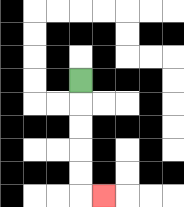{'start': '[3, 3]', 'end': '[4, 8]', 'path_directions': 'D,D,D,D,D,R', 'path_coordinates': '[[3, 3], [3, 4], [3, 5], [3, 6], [3, 7], [3, 8], [4, 8]]'}